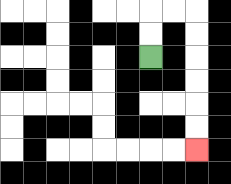{'start': '[6, 2]', 'end': '[8, 6]', 'path_directions': 'U,U,R,R,D,D,D,D,D,D', 'path_coordinates': '[[6, 2], [6, 1], [6, 0], [7, 0], [8, 0], [8, 1], [8, 2], [8, 3], [8, 4], [8, 5], [8, 6]]'}